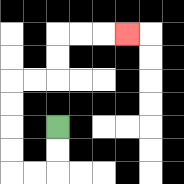{'start': '[2, 5]', 'end': '[5, 1]', 'path_directions': 'D,D,L,L,U,U,U,U,R,R,U,U,R,R,R', 'path_coordinates': '[[2, 5], [2, 6], [2, 7], [1, 7], [0, 7], [0, 6], [0, 5], [0, 4], [0, 3], [1, 3], [2, 3], [2, 2], [2, 1], [3, 1], [4, 1], [5, 1]]'}